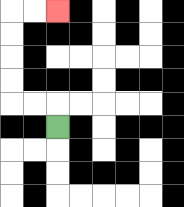{'start': '[2, 5]', 'end': '[2, 0]', 'path_directions': 'U,L,L,U,U,U,U,R,R', 'path_coordinates': '[[2, 5], [2, 4], [1, 4], [0, 4], [0, 3], [0, 2], [0, 1], [0, 0], [1, 0], [2, 0]]'}